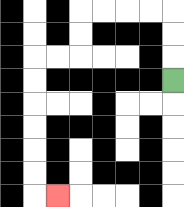{'start': '[7, 3]', 'end': '[2, 8]', 'path_directions': 'U,U,U,L,L,L,L,D,D,L,L,D,D,D,D,D,D,R', 'path_coordinates': '[[7, 3], [7, 2], [7, 1], [7, 0], [6, 0], [5, 0], [4, 0], [3, 0], [3, 1], [3, 2], [2, 2], [1, 2], [1, 3], [1, 4], [1, 5], [1, 6], [1, 7], [1, 8], [2, 8]]'}